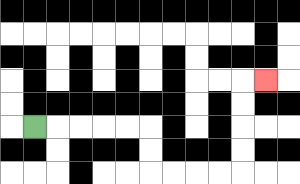{'start': '[1, 5]', 'end': '[11, 3]', 'path_directions': 'R,R,R,R,R,D,D,R,R,R,R,U,U,U,U,R', 'path_coordinates': '[[1, 5], [2, 5], [3, 5], [4, 5], [5, 5], [6, 5], [6, 6], [6, 7], [7, 7], [8, 7], [9, 7], [10, 7], [10, 6], [10, 5], [10, 4], [10, 3], [11, 3]]'}